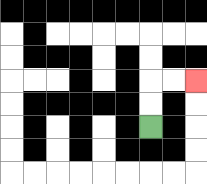{'start': '[6, 5]', 'end': '[8, 3]', 'path_directions': 'U,U,R,R', 'path_coordinates': '[[6, 5], [6, 4], [6, 3], [7, 3], [8, 3]]'}